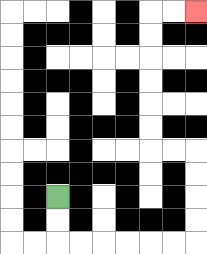{'start': '[2, 8]', 'end': '[8, 0]', 'path_directions': 'D,D,R,R,R,R,R,R,U,U,U,U,L,L,U,U,U,U,U,U,R,R', 'path_coordinates': '[[2, 8], [2, 9], [2, 10], [3, 10], [4, 10], [5, 10], [6, 10], [7, 10], [8, 10], [8, 9], [8, 8], [8, 7], [8, 6], [7, 6], [6, 6], [6, 5], [6, 4], [6, 3], [6, 2], [6, 1], [6, 0], [7, 0], [8, 0]]'}